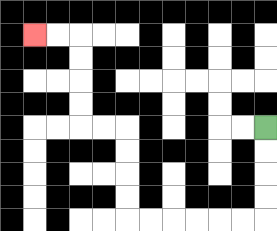{'start': '[11, 5]', 'end': '[1, 1]', 'path_directions': 'D,D,D,D,L,L,L,L,L,L,U,U,U,U,L,L,U,U,U,U,L,L', 'path_coordinates': '[[11, 5], [11, 6], [11, 7], [11, 8], [11, 9], [10, 9], [9, 9], [8, 9], [7, 9], [6, 9], [5, 9], [5, 8], [5, 7], [5, 6], [5, 5], [4, 5], [3, 5], [3, 4], [3, 3], [3, 2], [3, 1], [2, 1], [1, 1]]'}